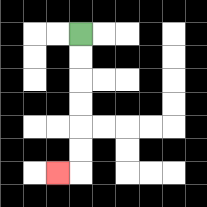{'start': '[3, 1]', 'end': '[2, 7]', 'path_directions': 'D,D,D,D,D,D,L', 'path_coordinates': '[[3, 1], [3, 2], [3, 3], [3, 4], [3, 5], [3, 6], [3, 7], [2, 7]]'}